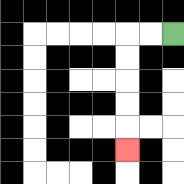{'start': '[7, 1]', 'end': '[5, 6]', 'path_directions': 'L,L,D,D,D,D,D', 'path_coordinates': '[[7, 1], [6, 1], [5, 1], [5, 2], [5, 3], [5, 4], [5, 5], [5, 6]]'}